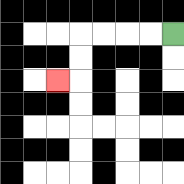{'start': '[7, 1]', 'end': '[2, 3]', 'path_directions': 'L,L,L,L,D,D,L', 'path_coordinates': '[[7, 1], [6, 1], [5, 1], [4, 1], [3, 1], [3, 2], [3, 3], [2, 3]]'}